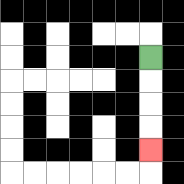{'start': '[6, 2]', 'end': '[6, 6]', 'path_directions': 'D,D,D,D', 'path_coordinates': '[[6, 2], [6, 3], [6, 4], [6, 5], [6, 6]]'}